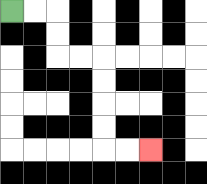{'start': '[0, 0]', 'end': '[6, 6]', 'path_directions': 'R,R,D,D,R,R,D,D,D,D,R,R', 'path_coordinates': '[[0, 0], [1, 0], [2, 0], [2, 1], [2, 2], [3, 2], [4, 2], [4, 3], [4, 4], [4, 5], [4, 6], [5, 6], [6, 6]]'}